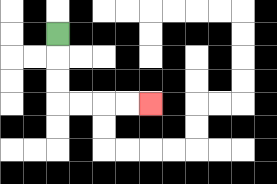{'start': '[2, 1]', 'end': '[6, 4]', 'path_directions': 'D,D,D,R,R,R,R', 'path_coordinates': '[[2, 1], [2, 2], [2, 3], [2, 4], [3, 4], [4, 4], [5, 4], [6, 4]]'}